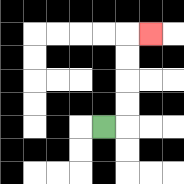{'start': '[4, 5]', 'end': '[6, 1]', 'path_directions': 'R,U,U,U,U,R', 'path_coordinates': '[[4, 5], [5, 5], [5, 4], [5, 3], [5, 2], [5, 1], [6, 1]]'}